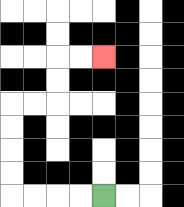{'start': '[4, 8]', 'end': '[4, 2]', 'path_directions': 'L,L,L,L,U,U,U,U,R,R,U,U,R,R', 'path_coordinates': '[[4, 8], [3, 8], [2, 8], [1, 8], [0, 8], [0, 7], [0, 6], [0, 5], [0, 4], [1, 4], [2, 4], [2, 3], [2, 2], [3, 2], [4, 2]]'}